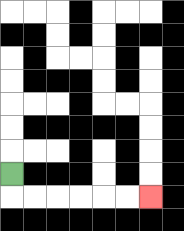{'start': '[0, 7]', 'end': '[6, 8]', 'path_directions': 'D,R,R,R,R,R,R', 'path_coordinates': '[[0, 7], [0, 8], [1, 8], [2, 8], [3, 8], [4, 8], [5, 8], [6, 8]]'}